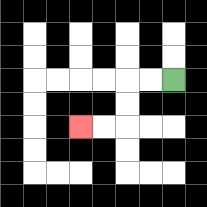{'start': '[7, 3]', 'end': '[3, 5]', 'path_directions': 'L,L,D,D,L,L', 'path_coordinates': '[[7, 3], [6, 3], [5, 3], [5, 4], [5, 5], [4, 5], [3, 5]]'}